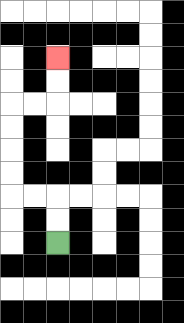{'start': '[2, 10]', 'end': '[2, 2]', 'path_directions': 'U,U,L,L,U,U,U,U,R,R,U,U', 'path_coordinates': '[[2, 10], [2, 9], [2, 8], [1, 8], [0, 8], [0, 7], [0, 6], [0, 5], [0, 4], [1, 4], [2, 4], [2, 3], [2, 2]]'}